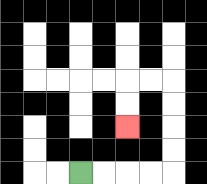{'start': '[3, 7]', 'end': '[5, 5]', 'path_directions': 'R,R,R,R,U,U,U,U,L,L,D,D', 'path_coordinates': '[[3, 7], [4, 7], [5, 7], [6, 7], [7, 7], [7, 6], [7, 5], [7, 4], [7, 3], [6, 3], [5, 3], [5, 4], [5, 5]]'}